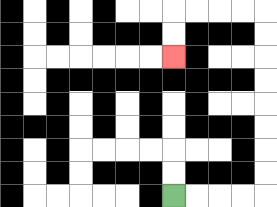{'start': '[7, 8]', 'end': '[7, 2]', 'path_directions': 'R,R,R,R,U,U,U,U,U,U,U,U,L,L,L,L,D,D', 'path_coordinates': '[[7, 8], [8, 8], [9, 8], [10, 8], [11, 8], [11, 7], [11, 6], [11, 5], [11, 4], [11, 3], [11, 2], [11, 1], [11, 0], [10, 0], [9, 0], [8, 0], [7, 0], [7, 1], [7, 2]]'}